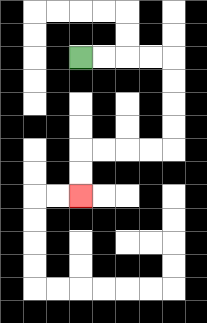{'start': '[3, 2]', 'end': '[3, 8]', 'path_directions': 'R,R,R,R,D,D,D,D,L,L,L,L,D,D', 'path_coordinates': '[[3, 2], [4, 2], [5, 2], [6, 2], [7, 2], [7, 3], [7, 4], [7, 5], [7, 6], [6, 6], [5, 6], [4, 6], [3, 6], [3, 7], [3, 8]]'}